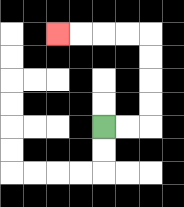{'start': '[4, 5]', 'end': '[2, 1]', 'path_directions': 'R,R,U,U,U,U,L,L,L,L', 'path_coordinates': '[[4, 5], [5, 5], [6, 5], [6, 4], [6, 3], [6, 2], [6, 1], [5, 1], [4, 1], [3, 1], [2, 1]]'}